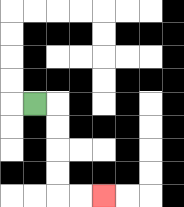{'start': '[1, 4]', 'end': '[4, 8]', 'path_directions': 'R,D,D,D,D,R,R', 'path_coordinates': '[[1, 4], [2, 4], [2, 5], [2, 6], [2, 7], [2, 8], [3, 8], [4, 8]]'}